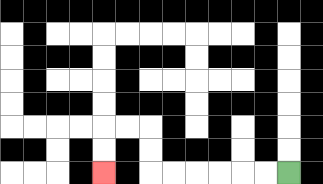{'start': '[12, 7]', 'end': '[4, 7]', 'path_directions': 'L,L,L,L,L,L,U,U,L,L,D,D', 'path_coordinates': '[[12, 7], [11, 7], [10, 7], [9, 7], [8, 7], [7, 7], [6, 7], [6, 6], [6, 5], [5, 5], [4, 5], [4, 6], [4, 7]]'}